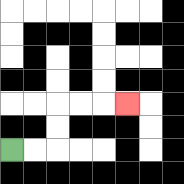{'start': '[0, 6]', 'end': '[5, 4]', 'path_directions': 'R,R,U,U,R,R,R', 'path_coordinates': '[[0, 6], [1, 6], [2, 6], [2, 5], [2, 4], [3, 4], [4, 4], [5, 4]]'}